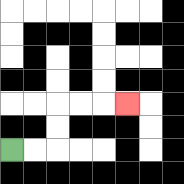{'start': '[0, 6]', 'end': '[5, 4]', 'path_directions': 'R,R,U,U,R,R,R', 'path_coordinates': '[[0, 6], [1, 6], [2, 6], [2, 5], [2, 4], [3, 4], [4, 4], [5, 4]]'}